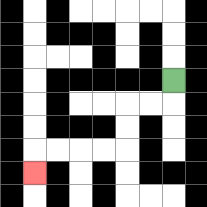{'start': '[7, 3]', 'end': '[1, 7]', 'path_directions': 'D,L,L,D,D,L,L,L,L,D', 'path_coordinates': '[[7, 3], [7, 4], [6, 4], [5, 4], [5, 5], [5, 6], [4, 6], [3, 6], [2, 6], [1, 6], [1, 7]]'}